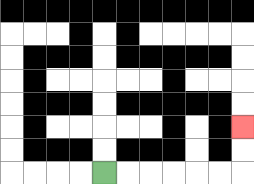{'start': '[4, 7]', 'end': '[10, 5]', 'path_directions': 'R,R,R,R,R,R,U,U', 'path_coordinates': '[[4, 7], [5, 7], [6, 7], [7, 7], [8, 7], [9, 7], [10, 7], [10, 6], [10, 5]]'}